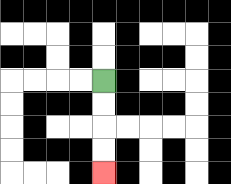{'start': '[4, 3]', 'end': '[4, 7]', 'path_directions': 'D,D,D,D', 'path_coordinates': '[[4, 3], [4, 4], [4, 5], [4, 6], [4, 7]]'}